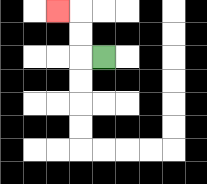{'start': '[4, 2]', 'end': '[2, 0]', 'path_directions': 'L,U,U,L', 'path_coordinates': '[[4, 2], [3, 2], [3, 1], [3, 0], [2, 0]]'}